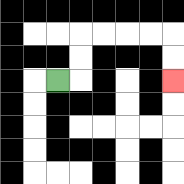{'start': '[2, 3]', 'end': '[7, 3]', 'path_directions': 'R,U,U,R,R,R,R,D,D', 'path_coordinates': '[[2, 3], [3, 3], [3, 2], [3, 1], [4, 1], [5, 1], [6, 1], [7, 1], [7, 2], [7, 3]]'}